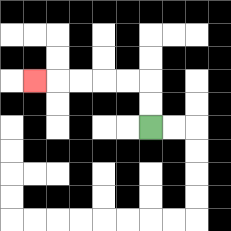{'start': '[6, 5]', 'end': '[1, 3]', 'path_directions': 'U,U,L,L,L,L,L', 'path_coordinates': '[[6, 5], [6, 4], [6, 3], [5, 3], [4, 3], [3, 3], [2, 3], [1, 3]]'}